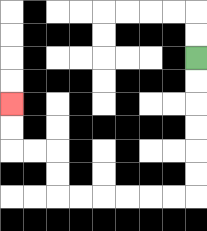{'start': '[8, 2]', 'end': '[0, 4]', 'path_directions': 'D,D,D,D,D,D,L,L,L,L,L,L,U,U,L,L,U,U', 'path_coordinates': '[[8, 2], [8, 3], [8, 4], [8, 5], [8, 6], [8, 7], [8, 8], [7, 8], [6, 8], [5, 8], [4, 8], [3, 8], [2, 8], [2, 7], [2, 6], [1, 6], [0, 6], [0, 5], [0, 4]]'}